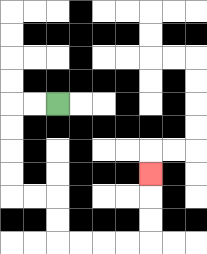{'start': '[2, 4]', 'end': '[6, 7]', 'path_directions': 'L,L,D,D,D,D,R,R,D,D,R,R,R,R,U,U,U', 'path_coordinates': '[[2, 4], [1, 4], [0, 4], [0, 5], [0, 6], [0, 7], [0, 8], [1, 8], [2, 8], [2, 9], [2, 10], [3, 10], [4, 10], [5, 10], [6, 10], [6, 9], [6, 8], [6, 7]]'}